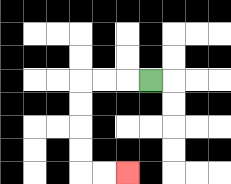{'start': '[6, 3]', 'end': '[5, 7]', 'path_directions': 'L,L,L,D,D,D,D,R,R', 'path_coordinates': '[[6, 3], [5, 3], [4, 3], [3, 3], [3, 4], [3, 5], [3, 6], [3, 7], [4, 7], [5, 7]]'}